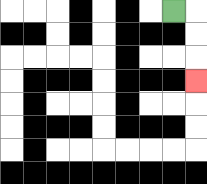{'start': '[7, 0]', 'end': '[8, 3]', 'path_directions': 'R,D,D,D', 'path_coordinates': '[[7, 0], [8, 0], [8, 1], [8, 2], [8, 3]]'}